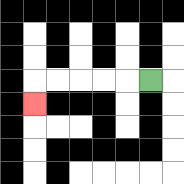{'start': '[6, 3]', 'end': '[1, 4]', 'path_directions': 'L,L,L,L,L,D', 'path_coordinates': '[[6, 3], [5, 3], [4, 3], [3, 3], [2, 3], [1, 3], [1, 4]]'}